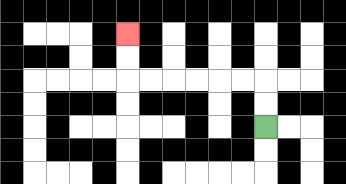{'start': '[11, 5]', 'end': '[5, 1]', 'path_directions': 'U,U,L,L,L,L,L,L,U,U', 'path_coordinates': '[[11, 5], [11, 4], [11, 3], [10, 3], [9, 3], [8, 3], [7, 3], [6, 3], [5, 3], [5, 2], [5, 1]]'}